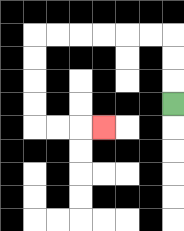{'start': '[7, 4]', 'end': '[4, 5]', 'path_directions': 'U,U,U,L,L,L,L,L,L,D,D,D,D,R,R,R', 'path_coordinates': '[[7, 4], [7, 3], [7, 2], [7, 1], [6, 1], [5, 1], [4, 1], [3, 1], [2, 1], [1, 1], [1, 2], [1, 3], [1, 4], [1, 5], [2, 5], [3, 5], [4, 5]]'}